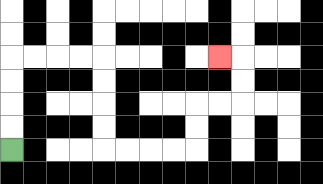{'start': '[0, 6]', 'end': '[9, 2]', 'path_directions': 'U,U,U,U,R,R,R,R,D,D,D,D,R,R,R,R,U,U,R,R,U,U,L', 'path_coordinates': '[[0, 6], [0, 5], [0, 4], [0, 3], [0, 2], [1, 2], [2, 2], [3, 2], [4, 2], [4, 3], [4, 4], [4, 5], [4, 6], [5, 6], [6, 6], [7, 6], [8, 6], [8, 5], [8, 4], [9, 4], [10, 4], [10, 3], [10, 2], [9, 2]]'}